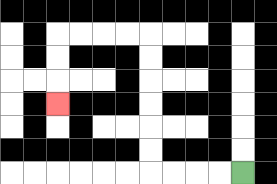{'start': '[10, 7]', 'end': '[2, 4]', 'path_directions': 'L,L,L,L,U,U,U,U,U,U,L,L,L,L,D,D,D', 'path_coordinates': '[[10, 7], [9, 7], [8, 7], [7, 7], [6, 7], [6, 6], [6, 5], [6, 4], [6, 3], [6, 2], [6, 1], [5, 1], [4, 1], [3, 1], [2, 1], [2, 2], [2, 3], [2, 4]]'}